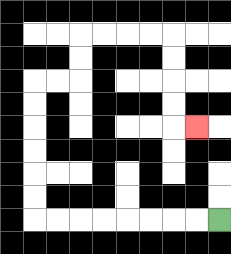{'start': '[9, 9]', 'end': '[8, 5]', 'path_directions': 'L,L,L,L,L,L,L,L,U,U,U,U,U,U,R,R,U,U,R,R,R,R,D,D,D,D,R', 'path_coordinates': '[[9, 9], [8, 9], [7, 9], [6, 9], [5, 9], [4, 9], [3, 9], [2, 9], [1, 9], [1, 8], [1, 7], [1, 6], [1, 5], [1, 4], [1, 3], [2, 3], [3, 3], [3, 2], [3, 1], [4, 1], [5, 1], [6, 1], [7, 1], [7, 2], [7, 3], [7, 4], [7, 5], [8, 5]]'}